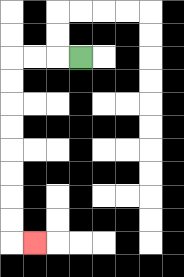{'start': '[3, 2]', 'end': '[1, 10]', 'path_directions': 'L,L,L,D,D,D,D,D,D,D,D,R', 'path_coordinates': '[[3, 2], [2, 2], [1, 2], [0, 2], [0, 3], [0, 4], [0, 5], [0, 6], [0, 7], [0, 8], [0, 9], [0, 10], [1, 10]]'}